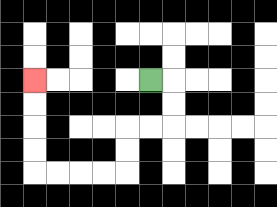{'start': '[6, 3]', 'end': '[1, 3]', 'path_directions': 'R,D,D,L,L,D,D,L,L,L,L,U,U,U,U', 'path_coordinates': '[[6, 3], [7, 3], [7, 4], [7, 5], [6, 5], [5, 5], [5, 6], [5, 7], [4, 7], [3, 7], [2, 7], [1, 7], [1, 6], [1, 5], [1, 4], [1, 3]]'}